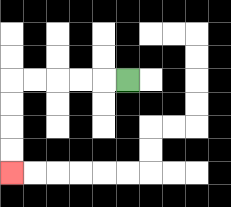{'start': '[5, 3]', 'end': '[0, 7]', 'path_directions': 'L,L,L,L,L,D,D,D,D', 'path_coordinates': '[[5, 3], [4, 3], [3, 3], [2, 3], [1, 3], [0, 3], [0, 4], [0, 5], [0, 6], [0, 7]]'}